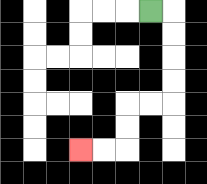{'start': '[6, 0]', 'end': '[3, 6]', 'path_directions': 'R,D,D,D,D,L,L,D,D,L,L', 'path_coordinates': '[[6, 0], [7, 0], [7, 1], [7, 2], [7, 3], [7, 4], [6, 4], [5, 4], [5, 5], [5, 6], [4, 6], [3, 6]]'}